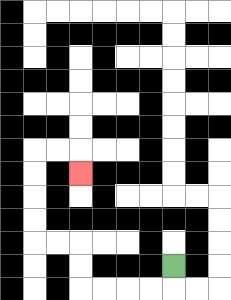{'start': '[7, 11]', 'end': '[3, 7]', 'path_directions': 'D,L,L,L,L,U,U,L,L,U,U,U,U,R,R,D', 'path_coordinates': '[[7, 11], [7, 12], [6, 12], [5, 12], [4, 12], [3, 12], [3, 11], [3, 10], [2, 10], [1, 10], [1, 9], [1, 8], [1, 7], [1, 6], [2, 6], [3, 6], [3, 7]]'}